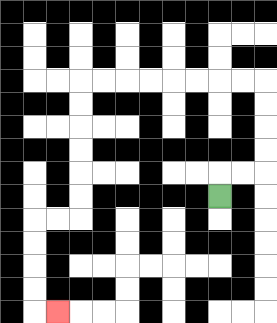{'start': '[9, 8]', 'end': '[2, 13]', 'path_directions': 'U,R,R,U,U,U,U,L,L,L,L,L,L,L,L,D,D,D,D,D,D,L,L,D,D,D,D,R', 'path_coordinates': '[[9, 8], [9, 7], [10, 7], [11, 7], [11, 6], [11, 5], [11, 4], [11, 3], [10, 3], [9, 3], [8, 3], [7, 3], [6, 3], [5, 3], [4, 3], [3, 3], [3, 4], [3, 5], [3, 6], [3, 7], [3, 8], [3, 9], [2, 9], [1, 9], [1, 10], [1, 11], [1, 12], [1, 13], [2, 13]]'}